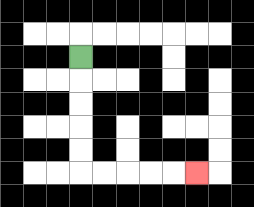{'start': '[3, 2]', 'end': '[8, 7]', 'path_directions': 'D,D,D,D,D,R,R,R,R,R', 'path_coordinates': '[[3, 2], [3, 3], [3, 4], [3, 5], [3, 6], [3, 7], [4, 7], [5, 7], [6, 7], [7, 7], [8, 7]]'}